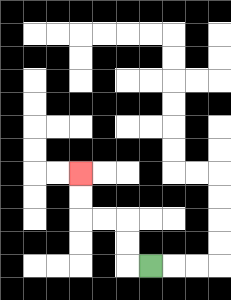{'start': '[6, 11]', 'end': '[3, 7]', 'path_directions': 'L,U,U,L,L,U,U', 'path_coordinates': '[[6, 11], [5, 11], [5, 10], [5, 9], [4, 9], [3, 9], [3, 8], [3, 7]]'}